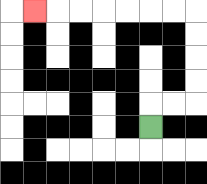{'start': '[6, 5]', 'end': '[1, 0]', 'path_directions': 'U,R,R,U,U,U,U,L,L,L,L,L,L,L', 'path_coordinates': '[[6, 5], [6, 4], [7, 4], [8, 4], [8, 3], [8, 2], [8, 1], [8, 0], [7, 0], [6, 0], [5, 0], [4, 0], [3, 0], [2, 0], [1, 0]]'}